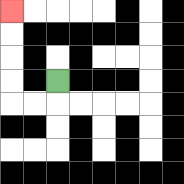{'start': '[2, 3]', 'end': '[0, 0]', 'path_directions': 'D,L,L,U,U,U,U', 'path_coordinates': '[[2, 3], [2, 4], [1, 4], [0, 4], [0, 3], [0, 2], [0, 1], [0, 0]]'}